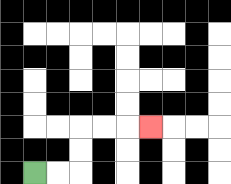{'start': '[1, 7]', 'end': '[6, 5]', 'path_directions': 'R,R,U,U,R,R,R', 'path_coordinates': '[[1, 7], [2, 7], [3, 7], [3, 6], [3, 5], [4, 5], [5, 5], [6, 5]]'}